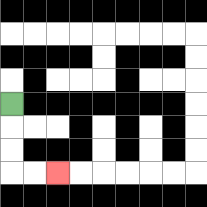{'start': '[0, 4]', 'end': '[2, 7]', 'path_directions': 'D,D,D,R,R', 'path_coordinates': '[[0, 4], [0, 5], [0, 6], [0, 7], [1, 7], [2, 7]]'}